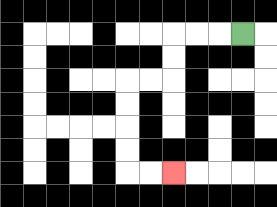{'start': '[10, 1]', 'end': '[7, 7]', 'path_directions': 'L,L,L,D,D,L,L,D,D,D,D,R,R', 'path_coordinates': '[[10, 1], [9, 1], [8, 1], [7, 1], [7, 2], [7, 3], [6, 3], [5, 3], [5, 4], [5, 5], [5, 6], [5, 7], [6, 7], [7, 7]]'}